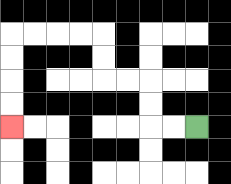{'start': '[8, 5]', 'end': '[0, 5]', 'path_directions': 'L,L,U,U,L,L,U,U,L,L,L,L,D,D,D,D', 'path_coordinates': '[[8, 5], [7, 5], [6, 5], [6, 4], [6, 3], [5, 3], [4, 3], [4, 2], [4, 1], [3, 1], [2, 1], [1, 1], [0, 1], [0, 2], [0, 3], [0, 4], [0, 5]]'}